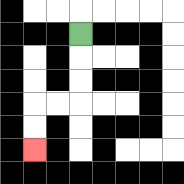{'start': '[3, 1]', 'end': '[1, 6]', 'path_directions': 'D,D,D,L,L,D,D', 'path_coordinates': '[[3, 1], [3, 2], [3, 3], [3, 4], [2, 4], [1, 4], [1, 5], [1, 6]]'}